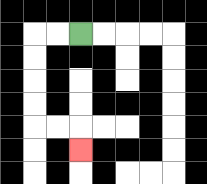{'start': '[3, 1]', 'end': '[3, 6]', 'path_directions': 'L,L,D,D,D,D,R,R,D', 'path_coordinates': '[[3, 1], [2, 1], [1, 1], [1, 2], [1, 3], [1, 4], [1, 5], [2, 5], [3, 5], [3, 6]]'}